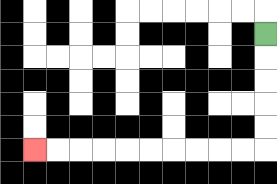{'start': '[11, 1]', 'end': '[1, 6]', 'path_directions': 'D,D,D,D,D,L,L,L,L,L,L,L,L,L,L', 'path_coordinates': '[[11, 1], [11, 2], [11, 3], [11, 4], [11, 5], [11, 6], [10, 6], [9, 6], [8, 6], [7, 6], [6, 6], [5, 6], [4, 6], [3, 6], [2, 6], [1, 6]]'}